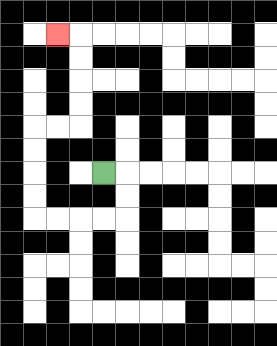{'start': '[4, 7]', 'end': '[2, 1]', 'path_directions': 'R,D,D,L,L,L,L,U,U,U,U,R,R,U,U,U,U,L', 'path_coordinates': '[[4, 7], [5, 7], [5, 8], [5, 9], [4, 9], [3, 9], [2, 9], [1, 9], [1, 8], [1, 7], [1, 6], [1, 5], [2, 5], [3, 5], [3, 4], [3, 3], [3, 2], [3, 1], [2, 1]]'}